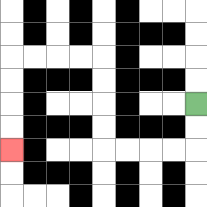{'start': '[8, 4]', 'end': '[0, 6]', 'path_directions': 'D,D,L,L,L,L,U,U,U,U,L,L,L,L,D,D,D,D', 'path_coordinates': '[[8, 4], [8, 5], [8, 6], [7, 6], [6, 6], [5, 6], [4, 6], [4, 5], [4, 4], [4, 3], [4, 2], [3, 2], [2, 2], [1, 2], [0, 2], [0, 3], [0, 4], [0, 5], [0, 6]]'}